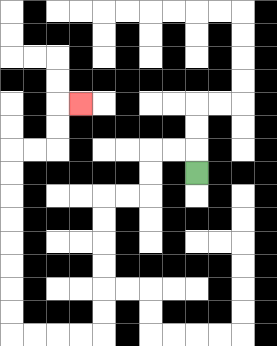{'start': '[8, 7]', 'end': '[3, 4]', 'path_directions': 'U,L,L,D,D,L,L,D,D,D,D,D,D,L,L,L,L,U,U,U,U,U,U,U,U,R,R,U,U,R', 'path_coordinates': '[[8, 7], [8, 6], [7, 6], [6, 6], [6, 7], [6, 8], [5, 8], [4, 8], [4, 9], [4, 10], [4, 11], [4, 12], [4, 13], [4, 14], [3, 14], [2, 14], [1, 14], [0, 14], [0, 13], [0, 12], [0, 11], [0, 10], [0, 9], [0, 8], [0, 7], [0, 6], [1, 6], [2, 6], [2, 5], [2, 4], [3, 4]]'}